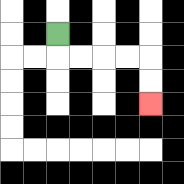{'start': '[2, 1]', 'end': '[6, 4]', 'path_directions': 'D,R,R,R,R,D,D', 'path_coordinates': '[[2, 1], [2, 2], [3, 2], [4, 2], [5, 2], [6, 2], [6, 3], [6, 4]]'}